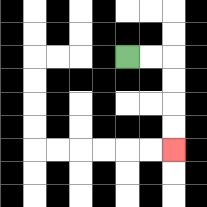{'start': '[5, 2]', 'end': '[7, 6]', 'path_directions': 'R,R,D,D,D,D', 'path_coordinates': '[[5, 2], [6, 2], [7, 2], [7, 3], [7, 4], [7, 5], [7, 6]]'}